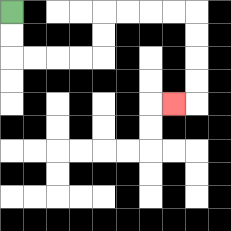{'start': '[0, 0]', 'end': '[7, 4]', 'path_directions': 'D,D,R,R,R,R,U,U,R,R,R,R,D,D,D,D,L', 'path_coordinates': '[[0, 0], [0, 1], [0, 2], [1, 2], [2, 2], [3, 2], [4, 2], [4, 1], [4, 0], [5, 0], [6, 0], [7, 0], [8, 0], [8, 1], [8, 2], [8, 3], [8, 4], [7, 4]]'}